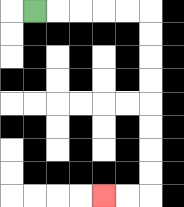{'start': '[1, 0]', 'end': '[4, 8]', 'path_directions': 'R,R,R,R,R,D,D,D,D,D,D,D,D,L,L', 'path_coordinates': '[[1, 0], [2, 0], [3, 0], [4, 0], [5, 0], [6, 0], [6, 1], [6, 2], [6, 3], [6, 4], [6, 5], [6, 6], [6, 7], [6, 8], [5, 8], [4, 8]]'}